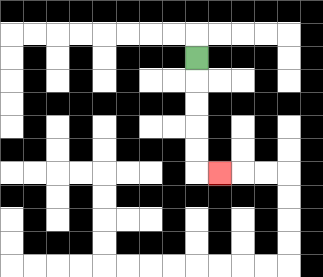{'start': '[8, 2]', 'end': '[9, 7]', 'path_directions': 'D,D,D,D,D,R', 'path_coordinates': '[[8, 2], [8, 3], [8, 4], [8, 5], [8, 6], [8, 7], [9, 7]]'}